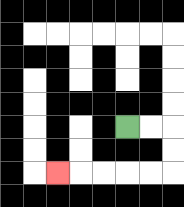{'start': '[5, 5]', 'end': '[2, 7]', 'path_directions': 'R,R,D,D,L,L,L,L,L', 'path_coordinates': '[[5, 5], [6, 5], [7, 5], [7, 6], [7, 7], [6, 7], [5, 7], [4, 7], [3, 7], [2, 7]]'}